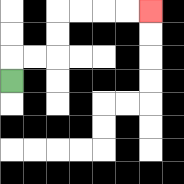{'start': '[0, 3]', 'end': '[6, 0]', 'path_directions': 'U,R,R,U,U,R,R,R,R', 'path_coordinates': '[[0, 3], [0, 2], [1, 2], [2, 2], [2, 1], [2, 0], [3, 0], [4, 0], [5, 0], [6, 0]]'}